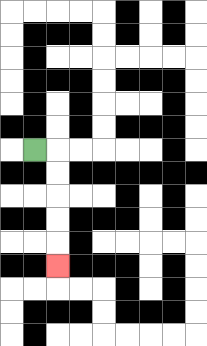{'start': '[1, 6]', 'end': '[2, 11]', 'path_directions': 'R,D,D,D,D,D', 'path_coordinates': '[[1, 6], [2, 6], [2, 7], [2, 8], [2, 9], [2, 10], [2, 11]]'}